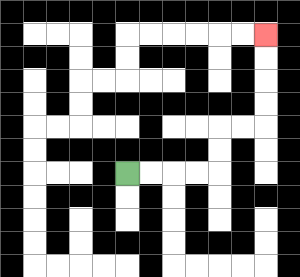{'start': '[5, 7]', 'end': '[11, 1]', 'path_directions': 'R,R,R,R,U,U,R,R,U,U,U,U', 'path_coordinates': '[[5, 7], [6, 7], [7, 7], [8, 7], [9, 7], [9, 6], [9, 5], [10, 5], [11, 5], [11, 4], [11, 3], [11, 2], [11, 1]]'}